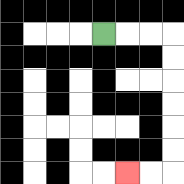{'start': '[4, 1]', 'end': '[5, 7]', 'path_directions': 'R,R,R,D,D,D,D,D,D,L,L', 'path_coordinates': '[[4, 1], [5, 1], [6, 1], [7, 1], [7, 2], [7, 3], [7, 4], [7, 5], [7, 6], [7, 7], [6, 7], [5, 7]]'}